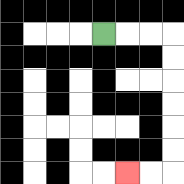{'start': '[4, 1]', 'end': '[5, 7]', 'path_directions': 'R,R,R,D,D,D,D,D,D,L,L', 'path_coordinates': '[[4, 1], [5, 1], [6, 1], [7, 1], [7, 2], [7, 3], [7, 4], [7, 5], [7, 6], [7, 7], [6, 7], [5, 7]]'}